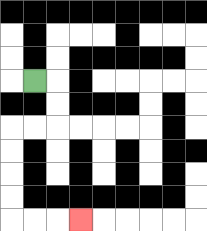{'start': '[1, 3]', 'end': '[3, 9]', 'path_directions': 'R,D,D,L,L,D,D,D,D,R,R,R', 'path_coordinates': '[[1, 3], [2, 3], [2, 4], [2, 5], [1, 5], [0, 5], [0, 6], [0, 7], [0, 8], [0, 9], [1, 9], [2, 9], [3, 9]]'}